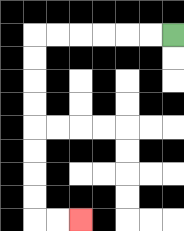{'start': '[7, 1]', 'end': '[3, 9]', 'path_directions': 'L,L,L,L,L,L,D,D,D,D,D,D,D,D,R,R', 'path_coordinates': '[[7, 1], [6, 1], [5, 1], [4, 1], [3, 1], [2, 1], [1, 1], [1, 2], [1, 3], [1, 4], [1, 5], [1, 6], [1, 7], [1, 8], [1, 9], [2, 9], [3, 9]]'}